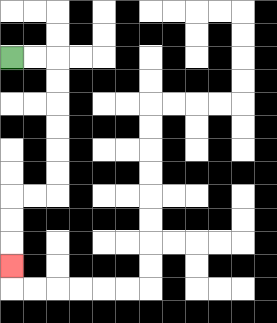{'start': '[0, 2]', 'end': '[0, 11]', 'path_directions': 'R,R,D,D,D,D,D,D,L,L,D,D,D', 'path_coordinates': '[[0, 2], [1, 2], [2, 2], [2, 3], [2, 4], [2, 5], [2, 6], [2, 7], [2, 8], [1, 8], [0, 8], [0, 9], [0, 10], [0, 11]]'}